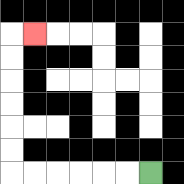{'start': '[6, 7]', 'end': '[1, 1]', 'path_directions': 'L,L,L,L,L,L,U,U,U,U,U,U,R', 'path_coordinates': '[[6, 7], [5, 7], [4, 7], [3, 7], [2, 7], [1, 7], [0, 7], [0, 6], [0, 5], [0, 4], [0, 3], [0, 2], [0, 1], [1, 1]]'}